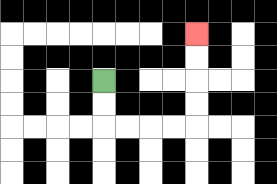{'start': '[4, 3]', 'end': '[8, 1]', 'path_directions': 'D,D,R,R,R,R,U,U,U,U', 'path_coordinates': '[[4, 3], [4, 4], [4, 5], [5, 5], [6, 5], [7, 5], [8, 5], [8, 4], [8, 3], [8, 2], [8, 1]]'}